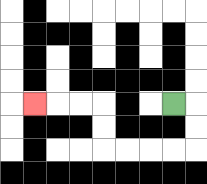{'start': '[7, 4]', 'end': '[1, 4]', 'path_directions': 'R,D,D,L,L,L,L,U,U,L,L,L', 'path_coordinates': '[[7, 4], [8, 4], [8, 5], [8, 6], [7, 6], [6, 6], [5, 6], [4, 6], [4, 5], [4, 4], [3, 4], [2, 4], [1, 4]]'}